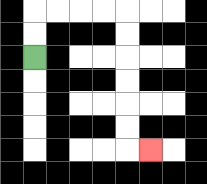{'start': '[1, 2]', 'end': '[6, 6]', 'path_directions': 'U,U,R,R,R,R,D,D,D,D,D,D,R', 'path_coordinates': '[[1, 2], [1, 1], [1, 0], [2, 0], [3, 0], [4, 0], [5, 0], [5, 1], [5, 2], [5, 3], [5, 4], [5, 5], [5, 6], [6, 6]]'}